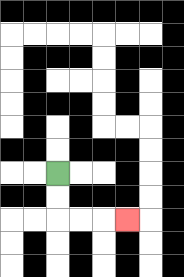{'start': '[2, 7]', 'end': '[5, 9]', 'path_directions': 'D,D,R,R,R', 'path_coordinates': '[[2, 7], [2, 8], [2, 9], [3, 9], [4, 9], [5, 9]]'}